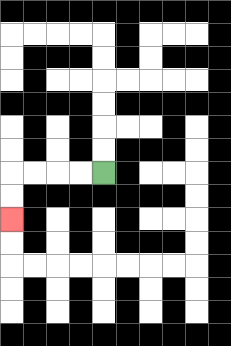{'start': '[4, 7]', 'end': '[0, 9]', 'path_directions': 'L,L,L,L,D,D', 'path_coordinates': '[[4, 7], [3, 7], [2, 7], [1, 7], [0, 7], [0, 8], [0, 9]]'}